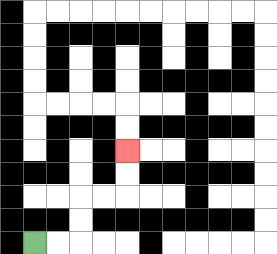{'start': '[1, 10]', 'end': '[5, 6]', 'path_directions': 'R,R,U,U,R,R,U,U', 'path_coordinates': '[[1, 10], [2, 10], [3, 10], [3, 9], [3, 8], [4, 8], [5, 8], [5, 7], [5, 6]]'}